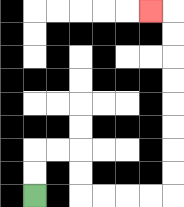{'start': '[1, 8]', 'end': '[6, 0]', 'path_directions': 'U,U,R,R,D,D,R,R,R,R,U,U,U,U,U,U,U,U,L', 'path_coordinates': '[[1, 8], [1, 7], [1, 6], [2, 6], [3, 6], [3, 7], [3, 8], [4, 8], [5, 8], [6, 8], [7, 8], [7, 7], [7, 6], [7, 5], [7, 4], [7, 3], [7, 2], [7, 1], [7, 0], [6, 0]]'}